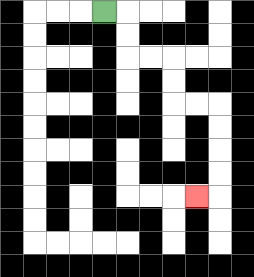{'start': '[4, 0]', 'end': '[8, 8]', 'path_directions': 'R,D,D,R,R,D,D,R,R,D,D,D,D,L', 'path_coordinates': '[[4, 0], [5, 0], [5, 1], [5, 2], [6, 2], [7, 2], [7, 3], [7, 4], [8, 4], [9, 4], [9, 5], [9, 6], [9, 7], [9, 8], [8, 8]]'}